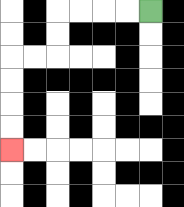{'start': '[6, 0]', 'end': '[0, 6]', 'path_directions': 'L,L,L,L,D,D,L,L,D,D,D,D', 'path_coordinates': '[[6, 0], [5, 0], [4, 0], [3, 0], [2, 0], [2, 1], [2, 2], [1, 2], [0, 2], [0, 3], [0, 4], [0, 5], [0, 6]]'}